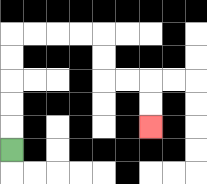{'start': '[0, 6]', 'end': '[6, 5]', 'path_directions': 'U,U,U,U,U,R,R,R,R,D,D,R,R,D,D', 'path_coordinates': '[[0, 6], [0, 5], [0, 4], [0, 3], [0, 2], [0, 1], [1, 1], [2, 1], [3, 1], [4, 1], [4, 2], [4, 3], [5, 3], [6, 3], [6, 4], [6, 5]]'}